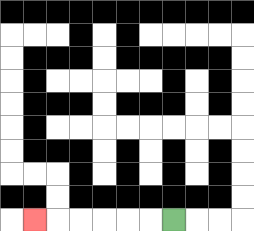{'start': '[7, 9]', 'end': '[1, 9]', 'path_directions': 'L,L,L,L,L,L', 'path_coordinates': '[[7, 9], [6, 9], [5, 9], [4, 9], [3, 9], [2, 9], [1, 9]]'}